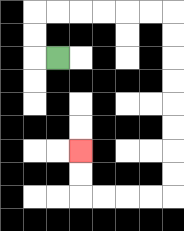{'start': '[2, 2]', 'end': '[3, 6]', 'path_directions': 'L,U,U,R,R,R,R,R,R,D,D,D,D,D,D,D,D,L,L,L,L,U,U', 'path_coordinates': '[[2, 2], [1, 2], [1, 1], [1, 0], [2, 0], [3, 0], [4, 0], [5, 0], [6, 0], [7, 0], [7, 1], [7, 2], [7, 3], [7, 4], [7, 5], [7, 6], [7, 7], [7, 8], [6, 8], [5, 8], [4, 8], [3, 8], [3, 7], [3, 6]]'}